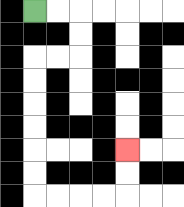{'start': '[1, 0]', 'end': '[5, 6]', 'path_directions': 'R,R,D,D,L,L,D,D,D,D,D,D,R,R,R,R,U,U', 'path_coordinates': '[[1, 0], [2, 0], [3, 0], [3, 1], [3, 2], [2, 2], [1, 2], [1, 3], [1, 4], [1, 5], [1, 6], [1, 7], [1, 8], [2, 8], [3, 8], [4, 8], [5, 8], [5, 7], [5, 6]]'}